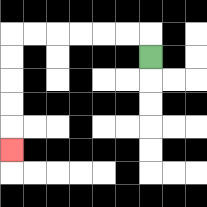{'start': '[6, 2]', 'end': '[0, 6]', 'path_directions': 'U,L,L,L,L,L,L,D,D,D,D,D', 'path_coordinates': '[[6, 2], [6, 1], [5, 1], [4, 1], [3, 1], [2, 1], [1, 1], [0, 1], [0, 2], [0, 3], [0, 4], [0, 5], [0, 6]]'}